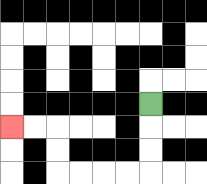{'start': '[6, 4]', 'end': '[0, 5]', 'path_directions': 'D,D,D,L,L,L,L,U,U,L,L', 'path_coordinates': '[[6, 4], [6, 5], [6, 6], [6, 7], [5, 7], [4, 7], [3, 7], [2, 7], [2, 6], [2, 5], [1, 5], [0, 5]]'}